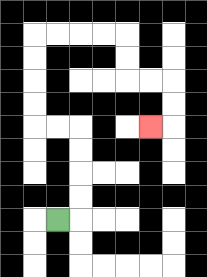{'start': '[2, 9]', 'end': '[6, 5]', 'path_directions': 'R,U,U,U,U,L,L,U,U,U,U,R,R,R,R,D,D,R,R,D,D,L', 'path_coordinates': '[[2, 9], [3, 9], [3, 8], [3, 7], [3, 6], [3, 5], [2, 5], [1, 5], [1, 4], [1, 3], [1, 2], [1, 1], [2, 1], [3, 1], [4, 1], [5, 1], [5, 2], [5, 3], [6, 3], [7, 3], [7, 4], [7, 5], [6, 5]]'}